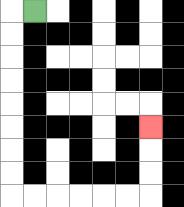{'start': '[1, 0]', 'end': '[6, 5]', 'path_directions': 'L,D,D,D,D,D,D,D,D,R,R,R,R,R,R,U,U,U', 'path_coordinates': '[[1, 0], [0, 0], [0, 1], [0, 2], [0, 3], [0, 4], [0, 5], [0, 6], [0, 7], [0, 8], [1, 8], [2, 8], [3, 8], [4, 8], [5, 8], [6, 8], [6, 7], [6, 6], [6, 5]]'}